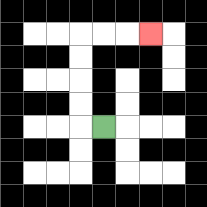{'start': '[4, 5]', 'end': '[6, 1]', 'path_directions': 'L,U,U,U,U,R,R,R', 'path_coordinates': '[[4, 5], [3, 5], [3, 4], [3, 3], [3, 2], [3, 1], [4, 1], [5, 1], [6, 1]]'}